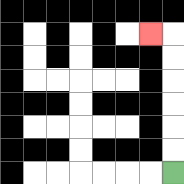{'start': '[7, 7]', 'end': '[6, 1]', 'path_directions': 'U,U,U,U,U,U,L', 'path_coordinates': '[[7, 7], [7, 6], [7, 5], [7, 4], [7, 3], [7, 2], [7, 1], [6, 1]]'}